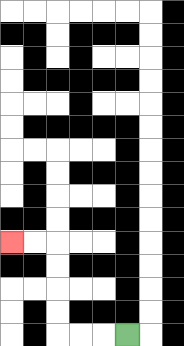{'start': '[5, 14]', 'end': '[0, 10]', 'path_directions': 'L,L,L,U,U,U,U,L,L', 'path_coordinates': '[[5, 14], [4, 14], [3, 14], [2, 14], [2, 13], [2, 12], [2, 11], [2, 10], [1, 10], [0, 10]]'}